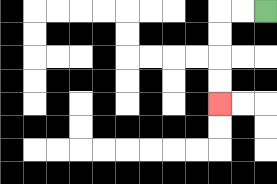{'start': '[11, 0]', 'end': '[9, 4]', 'path_directions': 'L,L,D,D,D,D', 'path_coordinates': '[[11, 0], [10, 0], [9, 0], [9, 1], [9, 2], [9, 3], [9, 4]]'}